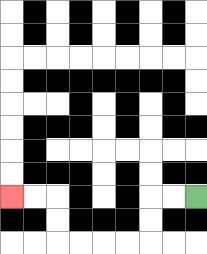{'start': '[8, 8]', 'end': '[0, 8]', 'path_directions': 'L,L,D,D,L,L,L,L,U,U,L,L', 'path_coordinates': '[[8, 8], [7, 8], [6, 8], [6, 9], [6, 10], [5, 10], [4, 10], [3, 10], [2, 10], [2, 9], [2, 8], [1, 8], [0, 8]]'}